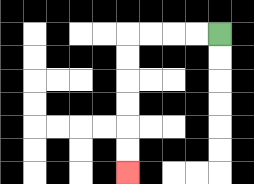{'start': '[9, 1]', 'end': '[5, 7]', 'path_directions': 'L,L,L,L,D,D,D,D,D,D', 'path_coordinates': '[[9, 1], [8, 1], [7, 1], [6, 1], [5, 1], [5, 2], [5, 3], [5, 4], [5, 5], [5, 6], [5, 7]]'}